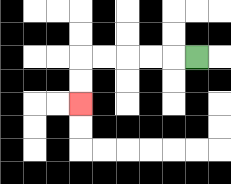{'start': '[8, 2]', 'end': '[3, 4]', 'path_directions': 'L,L,L,L,L,D,D', 'path_coordinates': '[[8, 2], [7, 2], [6, 2], [5, 2], [4, 2], [3, 2], [3, 3], [3, 4]]'}